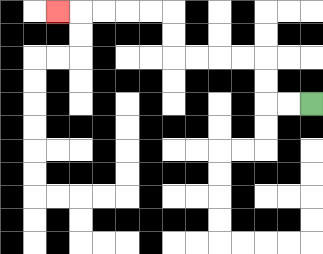{'start': '[13, 4]', 'end': '[2, 0]', 'path_directions': 'L,L,U,U,L,L,L,L,U,U,L,L,L,L,L', 'path_coordinates': '[[13, 4], [12, 4], [11, 4], [11, 3], [11, 2], [10, 2], [9, 2], [8, 2], [7, 2], [7, 1], [7, 0], [6, 0], [5, 0], [4, 0], [3, 0], [2, 0]]'}